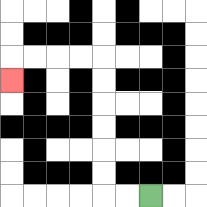{'start': '[6, 8]', 'end': '[0, 3]', 'path_directions': 'L,L,U,U,U,U,U,U,L,L,L,L,D', 'path_coordinates': '[[6, 8], [5, 8], [4, 8], [4, 7], [4, 6], [4, 5], [4, 4], [4, 3], [4, 2], [3, 2], [2, 2], [1, 2], [0, 2], [0, 3]]'}